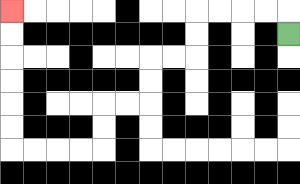{'start': '[12, 1]', 'end': '[0, 0]', 'path_directions': 'U,L,L,L,L,D,D,L,L,D,D,L,L,D,D,L,L,L,L,U,U,U,U,U,U', 'path_coordinates': '[[12, 1], [12, 0], [11, 0], [10, 0], [9, 0], [8, 0], [8, 1], [8, 2], [7, 2], [6, 2], [6, 3], [6, 4], [5, 4], [4, 4], [4, 5], [4, 6], [3, 6], [2, 6], [1, 6], [0, 6], [0, 5], [0, 4], [0, 3], [0, 2], [0, 1], [0, 0]]'}